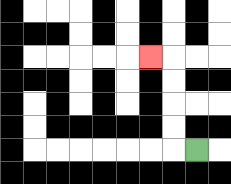{'start': '[8, 6]', 'end': '[6, 2]', 'path_directions': 'L,U,U,U,U,L', 'path_coordinates': '[[8, 6], [7, 6], [7, 5], [7, 4], [7, 3], [7, 2], [6, 2]]'}